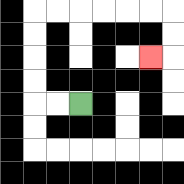{'start': '[3, 4]', 'end': '[6, 2]', 'path_directions': 'L,L,U,U,U,U,R,R,R,R,R,R,D,D,L', 'path_coordinates': '[[3, 4], [2, 4], [1, 4], [1, 3], [1, 2], [1, 1], [1, 0], [2, 0], [3, 0], [4, 0], [5, 0], [6, 0], [7, 0], [7, 1], [7, 2], [6, 2]]'}